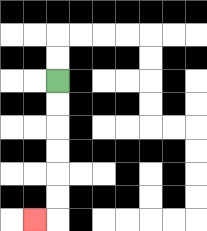{'start': '[2, 3]', 'end': '[1, 9]', 'path_directions': 'D,D,D,D,D,D,L', 'path_coordinates': '[[2, 3], [2, 4], [2, 5], [2, 6], [2, 7], [2, 8], [2, 9], [1, 9]]'}